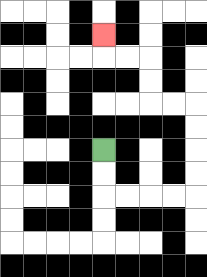{'start': '[4, 6]', 'end': '[4, 1]', 'path_directions': 'D,D,R,R,R,R,U,U,U,U,L,L,U,U,L,L,U', 'path_coordinates': '[[4, 6], [4, 7], [4, 8], [5, 8], [6, 8], [7, 8], [8, 8], [8, 7], [8, 6], [8, 5], [8, 4], [7, 4], [6, 4], [6, 3], [6, 2], [5, 2], [4, 2], [4, 1]]'}